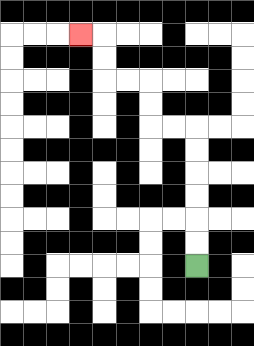{'start': '[8, 11]', 'end': '[3, 1]', 'path_directions': 'U,U,U,U,U,U,L,L,U,U,L,L,U,U,L', 'path_coordinates': '[[8, 11], [8, 10], [8, 9], [8, 8], [8, 7], [8, 6], [8, 5], [7, 5], [6, 5], [6, 4], [6, 3], [5, 3], [4, 3], [4, 2], [4, 1], [3, 1]]'}